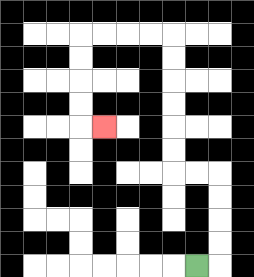{'start': '[8, 11]', 'end': '[4, 5]', 'path_directions': 'R,U,U,U,U,L,L,U,U,U,U,U,U,L,L,L,L,D,D,D,D,R', 'path_coordinates': '[[8, 11], [9, 11], [9, 10], [9, 9], [9, 8], [9, 7], [8, 7], [7, 7], [7, 6], [7, 5], [7, 4], [7, 3], [7, 2], [7, 1], [6, 1], [5, 1], [4, 1], [3, 1], [3, 2], [3, 3], [3, 4], [3, 5], [4, 5]]'}